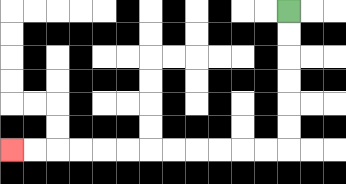{'start': '[12, 0]', 'end': '[0, 6]', 'path_directions': 'D,D,D,D,D,D,L,L,L,L,L,L,L,L,L,L,L,L', 'path_coordinates': '[[12, 0], [12, 1], [12, 2], [12, 3], [12, 4], [12, 5], [12, 6], [11, 6], [10, 6], [9, 6], [8, 6], [7, 6], [6, 6], [5, 6], [4, 6], [3, 6], [2, 6], [1, 6], [0, 6]]'}